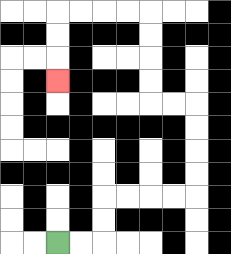{'start': '[2, 10]', 'end': '[2, 3]', 'path_directions': 'R,R,U,U,R,R,R,R,U,U,U,U,L,L,U,U,U,U,L,L,L,L,D,D,D', 'path_coordinates': '[[2, 10], [3, 10], [4, 10], [4, 9], [4, 8], [5, 8], [6, 8], [7, 8], [8, 8], [8, 7], [8, 6], [8, 5], [8, 4], [7, 4], [6, 4], [6, 3], [6, 2], [6, 1], [6, 0], [5, 0], [4, 0], [3, 0], [2, 0], [2, 1], [2, 2], [2, 3]]'}